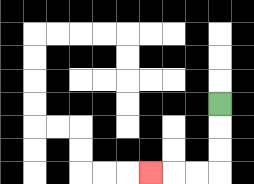{'start': '[9, 4]', 'end': '[6, 7]', 'path_directions': 'D,D,D,L,L,L', 'path_coordinates': '[[9, 4], [9, 5], [9, 6], [9, 7], [8, 7], [7, 7], [6, 7]]'}